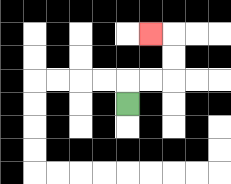{'start': '[5, 4]', 'end': '[6, 1]', 'path_directions': 'U,R,R,U,U,L', 'path_coordinates': '[[5, 4], [5, 3], [6, 3], [7, 3], [7, 2], [7, 1], [6, 1]]'}